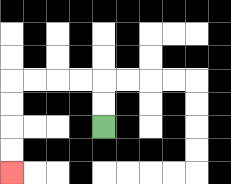{'start': '[4, 5]', 'end': '[0, 7]', 'path_directions': 'U,U,L,L,L,L,D,D,D,D', 'path_coordinates': '[[4, 5], [4, 4], [4, 3], [3, 3], [2, 3], [1, 3], [0, 3], [0, 4], [0, 5], [0, 6], [0, 7]]'}